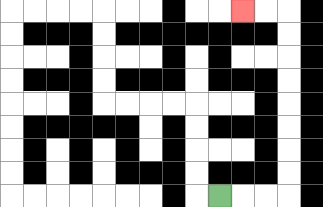{'start': '[9, 8]', 'end': '[10, 0]', 'path_directions': 'R,R,R,U,U,U,U,U,U,U,U,L,L', 'path_coordinates': '[[9, 8], [10, 8], [11, 8], [12, 8], [12, 7], [12, 6], [12, 5], [12, 4], [12, 3], [12, 2], [12, 1], [12, 0], [11, 0], [10, 0]]'}